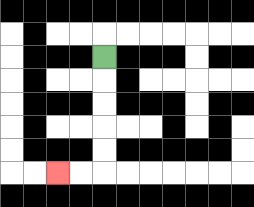{'start': '[4, 2]', 'end': '[2, 7]', 'path_directions': 'D,D,D,D,D,L,L', 'path_coordinates': '[[4, 2], [4, 3], [4, 4], [4, 5], [4, 6], [4, 7], [3, 7], [2, 7]]'}